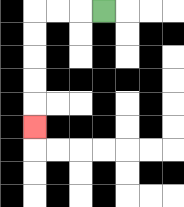{'start': '[4, 0]', 'end': '[1, 5]', 'path_directions': 'L,L,L,D,D,D,D,D', 'path_coordinates': '[[4, 0], [3, 0], [2, 0], [1, 0], [1, 1], [1, 2], [1, 3], [1, 4], [1, 5]]'}